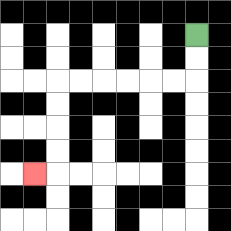{'start': '[8, 1]', 'end': '[1, 7]', 'path_directions': 'D,D,L,L,L,L,L,L,D,D,D,D,L', 'path_coordinates': '[[8, 1], [8, 2], [8, 3], [7, 3], [6, 3], [5, 3], [4, 3], [3, 3], [2, 3], [2, 4], [2, 5], [2, 6], [2, 7], [1, 7]]'}